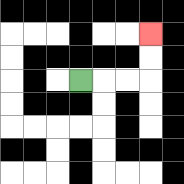{'start': '[3, 3]', 'end': '[6, 1]', 'path_directions': 'R,R,R,U,U', 'path_coordinates': '[[3, 3], [4, 3], [5, 3], [6, 3], [6, 2], [6, 1]]'}